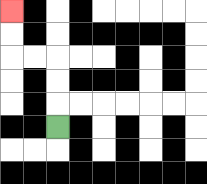{'start': '[2, 5]', 'end': '[0, 0]', 'path_directions': 'U,U,U,L,L,U,U', 'path_coordinates': '[[2, 5], [2, 4], [2, 3], [2, 2], [1, 2], [0, 2], [0, 1], [0, 0]]'}